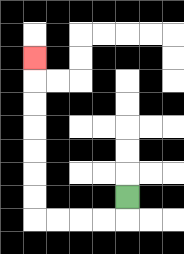{'start': '[5, 8]', 'end': '[1, 2]', 'path_directions': 'D,L,L,L,L,U,U,U,U,U,U,U', 'path_coordinates': '[[5, 8], [5, 9], [4, 9], [3, 9], [2, 9], [1, 9], [1, 8], [1, 7], [1, 6], [1, 5], [1, 4], [1, 3], [1, 2]]'}